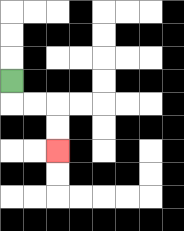{'start': '[0, 3]', 'end': '[2, 6]', 'path_directions': 'D,R,R,D,D', 'path_coordinates': '[[0, 3], [0, 4], [1, 4], [2, 4], [2, 5], [2, 6]]'}